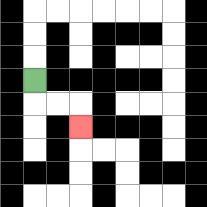{'start': '[1, 3]', 'end': '[3, 5]', 'path_directions': 'D,R,R,D', 'path_coordinates': '[[1, 3], [1, 4], [2, 4], [3, 4], [3, 5]]'}